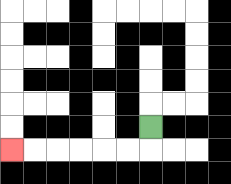{'start': '[6, 5]', 'end': '[0, 6]', 'path_directions': 'D,L,L,L,L,L,L', 'path_coordinates': '[[6, 5], [6, 6], [5, 6], [4, 6], [3, 6], [2, 6], [1, 6], [0, 6]]'}